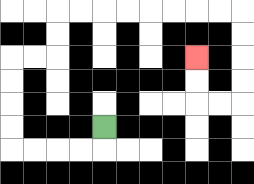{'start': '[4, 5]', 'end': '[8, 2]', 'path_directions': 'D,L,L,L,L,U,U,U,U,R,R,U,U,R,R,R,R,R,R,R,R,D,D,D,D,L,L,U,U', 'path_coordinates': '[[4, 5], [4, 6], [3, 6], [2, 6], [1, 6], [0, 6], [0, 5], [0, 4], [0, 3], [0, 2], [1, 2], [2, 2], [2, 1], [2, 0], [3, 0], [4, 0], [5, 0], [6, 0], [7, 0], [8, 0], [9, 0], [10, 0], [10, 1], [10, 2], [10, 3], [10, 4], [9, 4], [8, 4], [8, 3], [8, 2]]'}